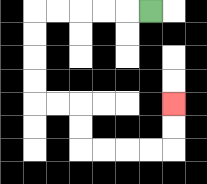{'start': '[6, 0]', 'end': '[7, 4]', 'path_directions': 'L,L,L,L,L,D,D,D,D,R,R,D,D,R,R,R,R,U,U', 'path_coordinates': '[[6, 0], [5, 0], [4, 0], [3, 0], [2, 0], [1, 0], [1, 1], [1, 2], [1, 3], [1, 4], [2, 4], [3, 4], [3, 5], [3, 6], [4, 6], [5, 6], [6, 6], [7, 6], [7, 5], [7, 4]]'}